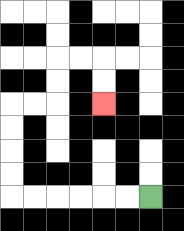{'start': '[6, 8]', 'end': '[4, 4]', 'path_directions': 'L,L,L,L,L,L,U,U,U,U,R,R,U,U,R,R,D,D', 'path_coordinates': '[[6, 8], [5, 8], [4, 8], [3, 8], [2, 8], [1, 8], [0, 8], [0, 7], [0, 6], [0, 5], [0, 4], [1, 4], [2, 4], [2, 3], [2, 2], [3, 2], [4, 2], [4, 3], [4, 4]]'}